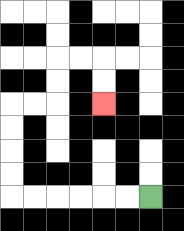{'start': '[6, 8]', 'end': '[4, 4]', 'path_directions': 'L,L,L,L,L,L,U,U,U,U,R,R,U,U,R,R,D,D', 'path_coordinates': '[[6, 8], [5, 8], [4, 8], [3, 8], [2, 8], [1, 8], [0, 8], [0, 7], [0, 6], [0, 5], [0, 4], [1, 4], [2, 4], [2, 3], [2, 2], [3, 2], [4, 2], [4, 3], [4, 4]]'}